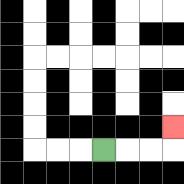{'start': '[4, 6]', 'end': '[7, 5]', 'path_directions': 'R,R,R,U', 'path_coordinates': '[[4, 6], [5, 6], [6, 6], [7, 6], [7, 5]]'}